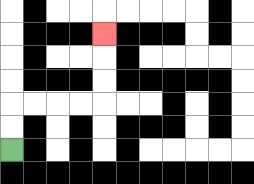{'start': '[0, 6]', 'end': '[4, 1]', 'path_directions': 'U,U,R,R,R,R,U,U,U', 'path_coordinates': '[[0, 6], [0, 5], [0, 4], [1, 4], [2, 4], [3, 4], [4, 4], [4, 3], [4, 2], [4, 1]]'}